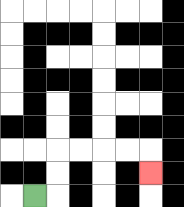{'start': '[1, 8]', 'end': '[6, 7]', 'path_directions': 'R,U,U,R,R,R,R,D', 'path_coordinates': '[[1, 8], [2, 8], [2, 7], [2, 6], [3, 6], [4, 6], [5, 6], [6, 6], [6, 7]]'}